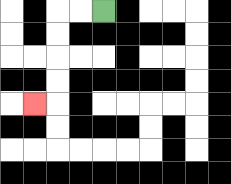{'start': '[4, 0]', 'end': '[1, 4]', 'path_directions': 'L,L,D,D,D,D,L', 'path_coordinates': '[[4, 0], [3, 0], [2, 0], [2, 1], [2, 2], [2, 3], [2, 4], [1, 4]]'}